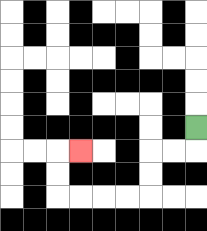{'start': '[8, 5]', 'end': '[3, 6]', 'path_directions': 'D,L,L,D,D,L,L,L,L,U,U,R', 'path_coordinates': '[[8, 5], [8, 6], [7, 6], [6, 6], [6, 7], [6, 8], [5, 8], [4, 8], [3, 8], [2, 8], [2, 7], [2, 6], [3, 6]]'}